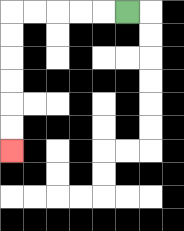{'start': '[5, 0]', 'end': '[0, 6]', 'path_directions': 'L,L,L,L,L,D,D,D,D,D,D', 'path_coordinates': '[[5, 0], [4, 0], [3, 0], [2, 0], [1, 0], [0, 0], [0, 1], [0, 2], [0, 3], [0, 4], [0, 5], [0, 6]]'}